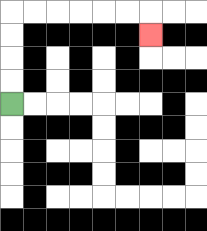{'start': '[0, 4]', 'end': '[6, 1]', 'path_directions': 'U,U,U,U,R,R,R,R,R,R,D', 'path_coordinates': '[[0, 4], [0, 3], [0, 2], [0, 1], [0, 0], [1, 0], [2, 0], [3, 0], [4, 0], [5, 0], [6, 0], [6, 1]]'}